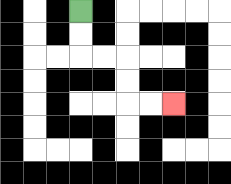{'start': '[3, 0]', 'end': '[7, 4]', 'path_directions': 'D,D,R,R,D,D,R,R', 'path_coordinates': '[[3, 0], [3, 1], [3, 2], [4, 2], [5, 2], [5, 3], [5, 4], [6, 4], [7, 4]]'}